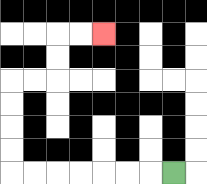{'start': '[7, 7]', 'end': '[4, 1]', 'path_directions': 'L,L,L,L,L,L,L,U,U,U,U,R,R,U,U,R,R', 'path_coordinates': '[[7, 7], [6, 7], [5, 7], [4, 7], [3, 7], [2, 7], [1, 7], [0, 7], [0, 6], [0, 5], [0, 4], [0, 3], [1, 3], [2, 3], [2, 2], [2, 1], [3, 1], [4, 1]]'}